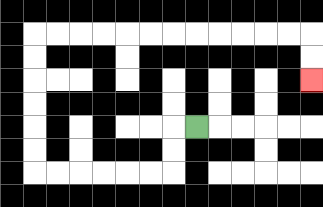{'start': '[8, 5]', 'end': '[13, 3]', 'path_directions': 'L,D,D,L,L,L,L,L,L,U,U,U,U,U,U,R,R,R,R,R,R,R,R,R,R,R,R,D,D', 'path_coordinates': '[[8, 5], [7, 5], [7, 6], [7, 7], [6, 7], [5, 7], [4, 7], [3, 7], [2, 7], [1, 7], [1, 6], [1, 5], [1, 4], [1, 3], [1, 2], [1, 1], [2, 1], [3, 1], [4, 1], [5, 1], [6, 1], [7, 1], [8, 1], [9, 1], [10, 1], [11, 1], [12, 1], [13, 1], [13, 2], [13, 3]]'}